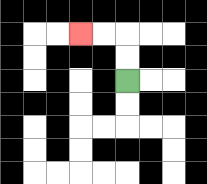{'start': '[5, 3]', 'end': '[3, 1]', 'path_directions': 'U,U,L,L', 'path_coordinates': '[[5, 3], [5, 2], [5, 1], [4, 1], [3, 1]]'}